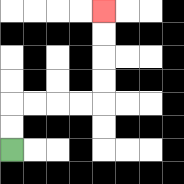{'start': '[0, 6]', 'end': '[4, 0]', 'path_directions': 'U,U,R,R,R,R,U,U,U,U', 'path_coordinates': '[[0, 6], [0, 5], [0, 4], [1, 4], [2, 4], [3, 4], [4, 4], [4, 3], [4, 2], [4, 1], [4, 0]]'}